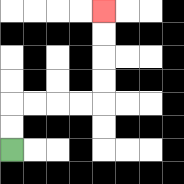{'start': '[0, 6]', 'end': '[4, 0]', 'path_directions': 'U,U,R,R,R,R,U,U,U,U', 'path_coordinates': '[[0, 6], [0, 5], [0, 4], [1, 4], [2, 4], [3, 4], [4, 4], [4, 3], [4, 2], [4, 1], [4, 0]]'}